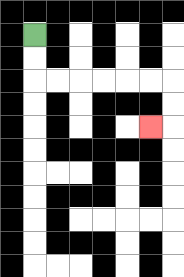{'start': '[1, 1]', 'end': '[6, 5]', 'path_directions': 'D,D,R,R,R,R,R,R,D,D,L', 'path_coordinates': '[[1, 1], [1, 2], [1, 3], [2, 3], [3, 3], [4, 3], [5, 3], [6, 3], [7, 3], [7, 4], [7, 5], [6, 5]]'}